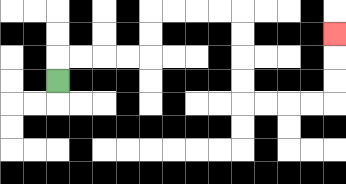{'start': '[2, 3]', 'end': '[14, 1]', 'path_directions': 'U,R,R,R,R,U,U,R,R,R,R,D,D,D,D,R,R,R,R,U,U,U', 'path_coordinates': '[[2, 3], [2, 2], [3, 2], [4, 2], [5, 2], [6, 2], [6, 1], [6, 0], [7, 0], [8, 0], [9, 0], [10, 0], [10, 1], [10, 2], [10, 3], [10, 4], [11, 4], [12, 4], [13, 4], [14, 4], [14, 3], [14, 2], [14, 1]]'}